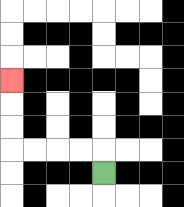{'start': '[4, 7]', 'end': '[0, 3]', 'path_directions': 'U,L,L,L,L,U,U,U', 'path_coordinates': '[[4, 7], [4, 6], [3, 6], [2, 6], [1, 6], [0, 6], [0, 5], [0, 4], [0, 3]]'}